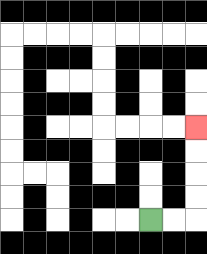{'start': '[6, 9]', 'end': '[8, 5]', 'path_directions': 'R,R,U,U,U,U', 'path_coordinates': '[[6, 9], [7, 9], [8, 9], [8, 8], [8, 7], [8, 6], [8, 5]]'}